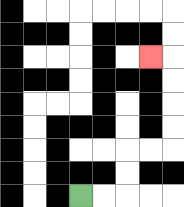{'start': '[3, 8]', 'end': '[6, 2]', 'path_directions': 'R,R,U,U,R,R,U,U,U,U,L', 'path_coordinates': '[[3, 8], [4, 8], [5, 8], [5, 7], [5, 6], [6, 6], [7, 6], [7, 5], [7, 4], [7, 3], [7, 2], [6, 2]]'}